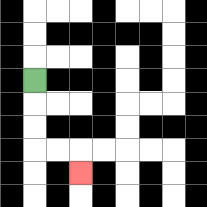{'start': '[1, 3]', 'end': '[3, 7]', 'path_directions': 'D,D,D,R,R,D', 'path_coordinates': '[[1, 3], [1, 4], [1, 5], [1, 6], [2, 6], [3, 6], [3, 7]]'}